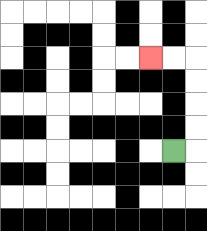{'start': '[7, 6]', 'end': '[6, 2]', 'path_directions': 'R,U,U,U,U,L,L', 'path_coordinates': '[[7, 6], [8, 6], [8, 5], [8, 4], [8, 3], [8, 2], [7, 2], [6, 2]]'}